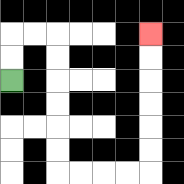{'start': '[0, 3]', 'end': '[6, 1]', 'path_directions': 'U,U,R,R,D,D,D,D,D,D,R,R,R,R,U,U,U,U,U,U', 'path_coordinates': '[[0, 3], [0, 2], [0, 1], [1, 1], [2, 1], [2, 2], [2, 3], [2, 4], [2, 5], [2, 6], [2, 7], [3, 7], [4, 7], [5, 7], [6, 7], [6, 6], [6, 5], [6, 4], [6, 3], [6, 2], [6, 1]]'}